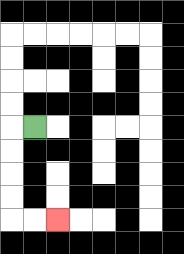{'start': '[1, 5]', 'end': '[2, 9]', 'path_directions': 'L,D,D,D,D,R,R', 'path_coordinates': '[[1, 5], [0, 5], [0, 6], [0, 7], [0, 8], [0, 9], [1, 9], [2, 9]]'}